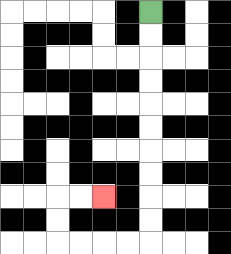{'start': '[6, 0]', 'end': '[4, 8]', 'path_directions': 'D,D,D,D,D,D,D,D,D,D,L,L,L,L,U,U,R,R', 'path_coordinates': '[[6, 0], [6, 1], [6, 2], [6, 3], [6, 4], [6, 5], [6, 6], [6, 7], [6, 8], [6, 9], [6, 10], [5, 10], [4, 10], [3, 10], [2, 10], [2, 9], [2, 8], [3, 8], [4, 8]]'}